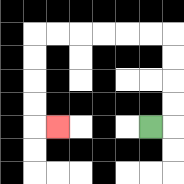{'start': '[6, 5]', 'end': '[2, 5]', 'path_directions': 'R,U,U,U,U,L,L,L,L,L,L,D,D,D,D,R', 'path_coordinates': '[[6, 5], [7, 5], [7, 4], [7, 3], [7, 2], [7, 1], [6, 1], [5, 1], [4, 1], [3, 1], [2, 1], [1, 1], [1, 2], [1, 3], [1, 4], [1, 5], [2, 5]]'}